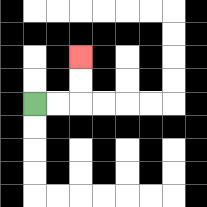{'start': '[1, 4]', 'end': '[3, 2]', 'path_directions': 'R,R,U,U', 'path_coordinates': '[[1, 4], [2, 4], [3, 4], [3, 3], [3, 2]]'}